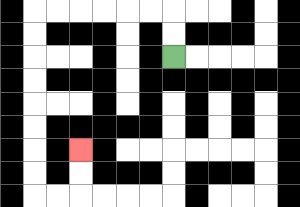{'start': '[7, 2]', 'end': '[3, 6]', 'path_directions': 'U,U,L,L,L,L,L,L,D,D,D,D,D,D,D,D,R,R,U,U', 'path_coordinates': '[[7, 2], [7, 1], [7, 0], [6, 0], [5, 0], [4, 0], [3, 0], [2, 0], [1, 0], [1, 1], [1, 2], [1, 3], [1, 4], [1, 5], [1, 6], [1, 7], [1, 8], [2, 8], [3, 8], [3, 7], [3, 6]]'}